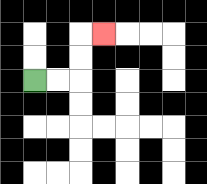{'start': '[1, 3]', 'end': '[4, 1]', 'path_directions': 'R,R,U,U,R', 'path_coordinates': '[[1, 3], [2, 3], [3, 3], [3, 2], [3, 1], [4, 1]]'}